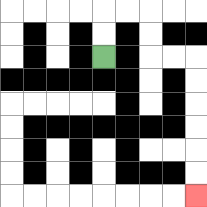{'start': '[4, 2]', 'end': '[8, 8]', 'path_directions': 'U,U,R,R,D,D,R,R,D,D,D,D,D,D', 'path_coordinates': '[[4, 2], [4, 1], [4, 0], [5, 0], [6, 0], [6, 1], [6, 2], [7, 2], [8, 2], [8, 3], [8, 4], [8, 5], [8, 6], [8, 7], [8, 8]]'}